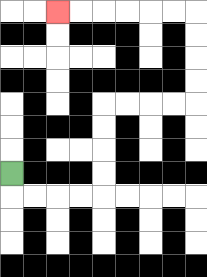{'start': '[0, 7]', 'end': '[2, 0]', 'path_directions': 'D,R,R,R,R,U,U,U,U,R,R,R,R,U,U,U,U,L,L,L,L,L,L', 'path_coordinates': '[[0, 7], [0, 8], [1, 8], [2, 8], [3, 8], [4, 8], [4, 7], [4, 6], [4, 5], [4, 4], [5, 4], [6, 4], [7, 4], [8, 4], [8, 3], [8, 2], [8, 1], [8, 0], [7, 0], [6, 0], [5, 0], [4, 0], [3, 0], [2, 0]]'}